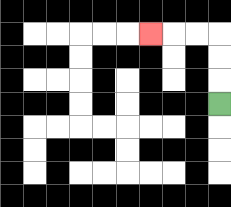{'start': '[9, 4]', 'end': '[6, 1]', 'path_directions': 'U,U,U,L,L,L', 'path_coordinates': '[[9, 4], [9, 3], [9, 2], [9, 1], [8, 1], [7, 1], [6, 1]]'}